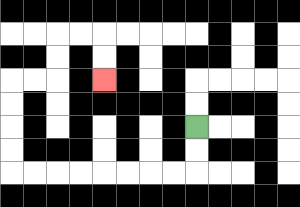{'start': '[8, 5]', 'end': '[4, 3]', 'path_directions': 'D,D,L,L,L,L,L,L,L,L,U,U,U,U,R,R,U,U,R,R,D,D', 'path_coordinates': '[[8, 5], [8, 6], [8, 7], [7, 7], [6, 7], [5, 7], [4, 7], [3, 7], [2, 7], [1, 7], [0, 7], [0, 6], [0, 5], [0, 4], [0, 3], [1, 3], [2, 3], [2, 2], [2, 1], [3, 1], [4, 1], [4, 2], [4, 3]]'}